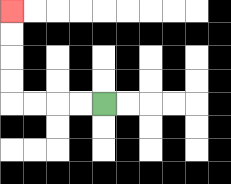{'start': '[4, 4]', 'end': '[0, 0]', 'path_directions': 'L,L,L,L,U,U,U,U', 'path_coordinates': '[[4, 4], [3, 4], [2, 4], [1, 4], [0, 4], [0, 3], [0, 2], [0, 1], [0, 0]]'}